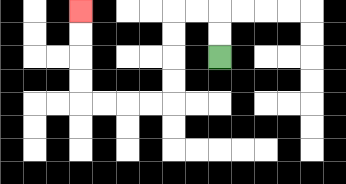{'start': '[9, 2]', 'end': '[3, 0]', 'path_directions': 'U,U,L,L,D,D,D,D,L,L,L,L,U,U,U,U', 'path_coordinates': '[[9, 2], [9, 1], [9, 0], [8, 0], [7, 0], [7, 1], [7, 2], [7, 3], [7, 4], [6, 4], [5, 4], [4, 4], [3, 4], [3, 3], [3, 2], [3, 1], [3, 0]]'}